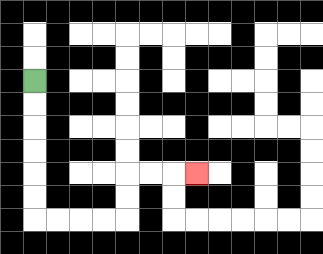{'start': '[1, 3]', 'end': '[8, 7]', 'path_directions': 'D,D,D,D,D,D,R,R,R,R,U,U,R,R,R', 'path_coordinates': '[[1, 3], [1, 4], [1, 5], [1, 6], [1, 7], [1, 8], [1, 9], [2, 9], [3, 9], [4, 9], [5, 9], [5, 8], [5, 7], [6, 7], [7, 7], [8, 7]]'}